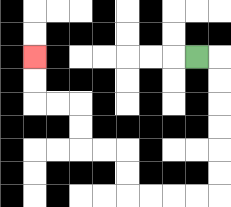{'start': '[8, 2]', 'end': '[1, 2]', 'path_directions': 'R,D,D,D,D,D,D,L,L,L,L,U,U,L,L,U,U,L,L,U,U', 'path_coordinates': '[[8, 2], [9, 2], [9, 3], [9, 4], [9, 5], [9, 6], [9, 7], [9, 8], [8, 8], [7, 8], [6, 8], [5, 8], [5, 7], [5, 6], [4, 6], [3, 6], [3, 5], [3, 4], [2, 4], [1, 4], [1, 3], [1, 2]]'}